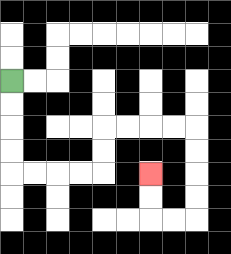{'start': '[0, 3]', 'end': '[6, 7]', 'path_directions': 'D,D,D,D,R,R,R,R,U,U,R,R,R,R,D,D,D,D,L,L,U,U', 'path_coordinates': '[[0, 3], [0, 4], [0, 5], [0, 6], [0, 7], [1, 7], [2, 7], [3, 7], [4, 7], [4, 6], [4, 5], [5, 5], [6, 5], [7, 5], [8, 5], [8, 6], [8, 7], [8, 8], [8, 9], [7, 9], [6, 9], [6, 8], [6, 7]]'}